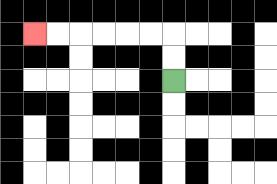{'start': '[7, 3]', 'end': '[1, 1]', 'path_directions': 'U,U,L,L,L,L,L,L', 'path_coordinates': '[[7, 3], [7, 2], [7, 1], [6, 1], [5, 1], [4, 1], [3, 1], [2, 1], [1, 1]]'}